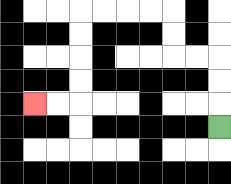{'start': '[9, 5]', 'end': '[1, 4]', 'path_directions': 'U,U,U,L,L,U,U,L,L,L,L,D,D,D,D,L,L', 'path_coordinates': '[[9, 5], [9, 4], [9, 3], [9, 2], [8, 2], [7, 2], [7, 1], [7, 0], [6, 0], [5, 0], [4, 0], [3, 0], [3, 1], [3, 2], [3, 3], [3, 4], [2, 4], [1, 4]]'}